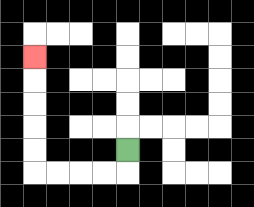{'start': '[5, 6]', 'end': '[1, 2]', 'path_directions': 'D,L,L,L,L,U,U,U,U,U', 'path_coordinates': '[[5, 6], [5, 7], [4, 7], [3, 7], [2, 7], [1, 7], [1, 6], [1, 5], [1, 4], [1, 3], [1, 2]]'}